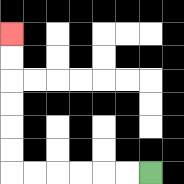{'start': '[6, 7]', 'end': '[0, 1]', 'path_directions': 'L,L,L,L,L,L,U,U,U,U,U,U', 'path_coordinates': '[[6, 7], [5, 7], [4, 7], [3, 7], [2, 7], [1, 7], [0, 7], [0, 6], [0, 5], [0, 4], [0, 3], [0, 2], [0, 1]]'}